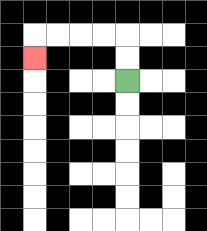{'start': '[5, 3]', 'end': '[1, 2]', 'path_directions': 'U,U,L,L,L,L,D', 'path_coordinates': '[[5, 3], [5, 2], [5, 1], [4, 1], [3, 1], [2, 1], [1, 1], [1, 2]]'}